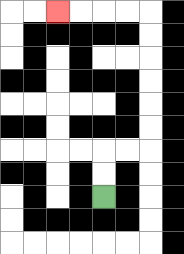{'start': '[4, 8]', 'end': '[2, 0]', 'path_directions': 'U,U,R,R,U,U,U,U,U,U,L,L,L,L', 'path_coordinates': '[[4, 8], [4, 7], [4, 6], [5, 6], [6, 6], [6, 5], [6, 4], [6, 3], [6, 2], [6, 1], [6, 0], [5, 0], [4, 0], [3, 0], [2, 0]]'}